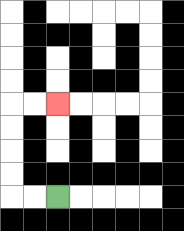{'start': '[2, 8]', 'end': '[2, 4]', 'path_directions': 'L,L,U,U,U,U,R,R', 'path_coordinates': '[[2, 8], [1, 8], [0, 8], [0, 7], [0, 6], [0, 5], [0, 4], [1, 4], [2, 4]]'}